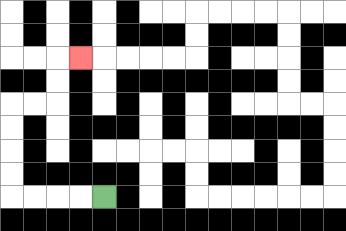{'start': '[4, 8]', 'end': '[3, 2]', 'path_directions': 'L,L,L,L,U,U,U,U,R,R,U,U,R', 'path_coordinates': '[[4, 8], [3, 8], [2, 8], [1, 8], [0, 8], [0, 7], [0, 6], [0, 5], [0, 4], [1, 4], [2, 4], [2, 3], [2, 2], [3, 2]]'}